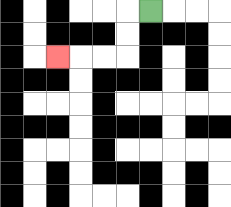{'start': '[6, 0]', 'end': '[2, 2]', 'path_directions': 'L,D,D,L,L,L', 'path_coordinates': '[[6, 0], [5, 0], [5, 1], [5, 2], [4, 2], [3, 2], [2, 2]]'}